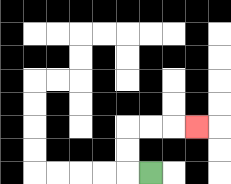{'start': '[6, 7]', 'end': '[8, 5]', 'path_directions': 'L,U,U,R,R,R', 'path_coordinates': '[[6, 7], [5, 7], [5, 6], [5, 5], [6, 5], [7, 5], [8, 5]]'}